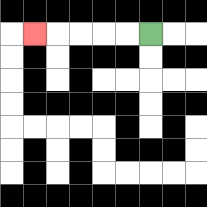{'start': '[6, 1]', 'end': '[1, 1]', 'path_directions': 'L,L,L,L,L', 'path_coordinates': '[[6, 1], [5, 1], [4, 1], [3, 1], [2, 1], [1, 1]]'}